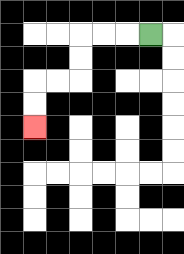{'start': '[6, 1]', 'end': '[1, 5]', 'path_directions': 'L,L,L,D,D,L,L,D,D', 'path_coordinates': '[[6, 1], [5, 1], [4, 1], [3, 1], [3, 2], [3, 3], [2, 3], [1, 3], [1, 4], [1, 5]]'}